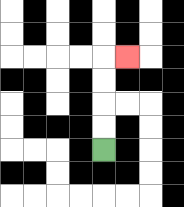{'start': '[4, 6]', 'end': '[5, 2]', 'path_directions': 'U,U,U,U,R', 'path_coordinates': '[[4, 6], [4, 5], [4, 4], [4, 3], [4, 2], [5, 2]]'}